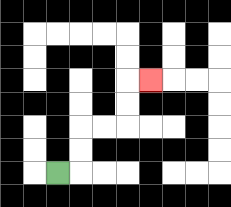{'start': '[2, 7]', 'end': '[6, 3]', 'path_directions': 'R,U,U,R,R,U,U,R', 'path_coordinates': '[[2, 7], [3, 7], [3, 6], [3, 5], [4, 5], [5, 5], [5, 4], [5, 3], [6, 3]]'}